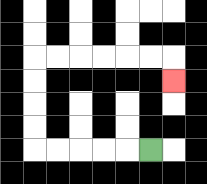{'start': '[6, 6]', 'end': '[7, 3]', 'path_directions': 'L,L,L,L,L,U,U,U,U,R,R,R,R,R,R,D', 'path_coordinates': '[[6, 6], [5, 6], [4, 6], [3, 6], [2, 6], [1, 6], [1, 5], [1, 4], [1, 3], [1, 2], [2, 2], [3, 2], [4, 2], [5, 2], [6, 2], [7, 2], [7, 3]]'}